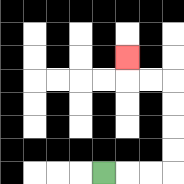{'start': '[4, 7]', 'end': '[5, 2]', 'path_directions': 'R,R,R,U,U,U,U,L,L,U', 'path_coordinates': '[[4, 7], [5, 7], [6, 7], [7, 7], [7, 6], [7, 5], [7, 4], [7, 3], [6, 3], [5, 3], [5, 2]]'}